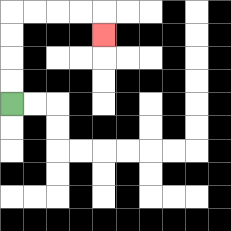{'start': '[0, 4]', 'end': '[4, 1]', 'path_directions': 'U,U,U,U,R,R,R,R,D', 'path_coordinates': '[[0, 4], [0, 3], [0, 2], [0, 1], [0, 0], [1, 0], [2, 0], [3, 0], [4, 0], [4, 1]]'}